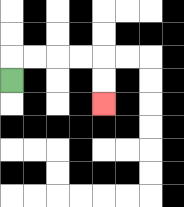{'start': '[0, 3]', 'end': '[4, 4]', 'path_directions': 'U,R,R,R,R,D,D', 'path_coordinates': '[[0, 3], [0, 2], [1, 2], [2, 2], [3, 2], [4, 2], [4, 3], [4, 4]]'}